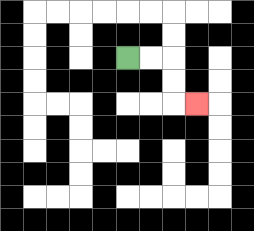{'start': '[5, 2]', 'end': '[8, 4]', 'path_directions': 'R,R,D,D,R', 'path_coordinates': '[[5, 2], [6, 2], [7, 2], [7, 3], [7, 4], [8, 4]]'}